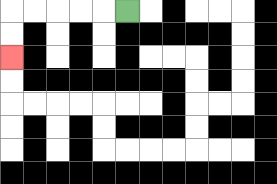{'start': '[5, 0]', 'end': '[0, 2]', 'path_directions': 'L,L,L,L,L,D,D', 'path_coordinates': '[[5, 0], [4, 0], [3, 0], [2, 0], [1, 0], [0, 0], [0, 1], [0, 2]]'}